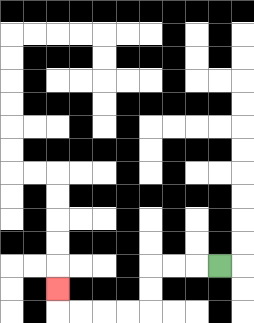{'start': '[9, 11]', 'end': '[2, 12]', 'path_directions': 'L,L,L,D,D,L,L,L,L,U', 'path_coordinates': '[[9, 11], [8, 11], [7, 11], [6, 11], [6, 12], [6, 13], [5, 13], [4, 13], [3, 13], [2, 13], [2, 12]]'}